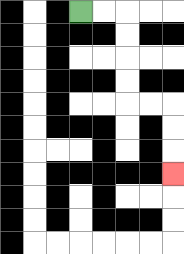{'start': '[3, 0]', 'end': '[7, 7]', 'path_directions': 'R,R,D,D,D,D,R,R,D,D,D', 'path_coordinates': '[[3, 0], [4, 0], [5, 0], [5, 1], [5, 2], [5, 3], [5, 4], [6, 4], [7, 4], [7, 5], [7, 6], [7, 7]]'}